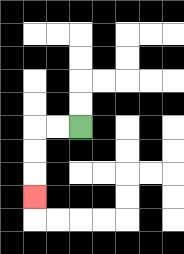{'start': '[3, 5]', 'end': '[1, 8]', 'path_directions': 'L,L,D,D,D', 'path_coordinates': '[[3, 5], [2, 5], [1, 5], [1, 6], [1, 7], [1, 8]]'}